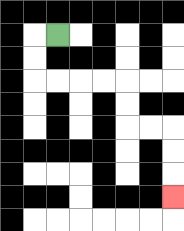{'start': '[2, 1]', 'end': '[7, 8]', 'path_directions': 'L,D,D,R,R,R,R,D,D,R,R,D,D,D', 'path_coordinates': '[[2, 1], [1, 1], [1, 2], [1, 3], [2, 3], [3, 3], [4, 3], [5, 3], [5, 4], [5, 5], [6, 5], [7, 5], [7, 6], [7, 7], [7, 8]]'}